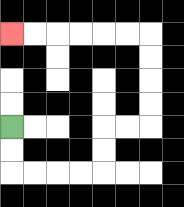{'start': '[0, 5]', 'end': '[0, 1]', 'path_directions': 'D,D,R,R,R,R,U,U,R,R,U,U,U,U,L,L,L,L,L,L', 'path_coordinates': '[[0, 5], [0, 6], [0, 7], [1, 7], [2, 7], [3, 7], [4, 7], [4, 6], [4, 5], [5, 5], [6, 5], [6, 4], [6, 3], [6, 2], [6, 1], [5, 1], [4, 1], [3, 1], [2, 1], [1, 1], [0, 1]]'}